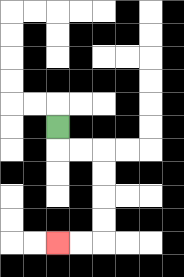{'start': '[2, 5]', 'end': '[2, 10]', 'path_directions': 'D,R,R,D,D,D,D,L,L', 'path_coordinates': '[[2, 5], [2, 6], [3, 6], [4, 6], [4, 7], [4, 8], [4, 9], [4, 10], [3, 10], [2, 10]]'}